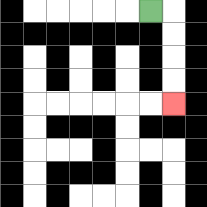{'start': '[6, 0]', 'end': '[7, 4]', 'path_directions': 'R,D,D,D,D', 'path_coordinates': '[[6, 0], [7, 0], [7, 1], [7, 2], [7, 3], [7, 4]]'}